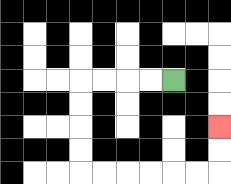{'start': '[7, 3]', 'end': '[9, 5]', 'path_directions': 'L,L,L,L,D,D,D,D,R,R,R,R,R,R,U,U', 'path_coordinates': '[[7, 3], [6, 3], [5, 3], [4, 3], [3, 3], [3, 4], [3, 5], [3, 6], [3, 7], [4, 7], [5, 7], [6, 7], [7, 7], [8, 7], [9, 7], [9, 6], [9, 5]]'}